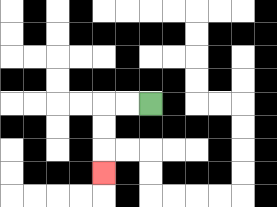{'start': '[6, 4]', 'end': '[4, 7]', 'path_directions': 'L,L,D,D,D', 'path_coordinates': '[[6, 4], [5, 4], [4, 4], [4, 5], [4, 6], [4, 7]]'}